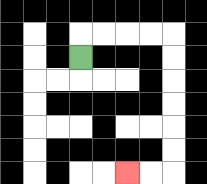{'start': '[3, 2]', 'end': '[5, 7]', 'path_directions': 'U,R,R,R,R,D,D,D,D,D,D,L,L', 'path_coordinates': '[[3, 2], [3, 1], [4, 1], [5, 1], [6, 1], [7, 1], [7, 2], [7, 3], [7, 4], [7, 5], [7, 6], [7, 7], [6, 7], [5, 7]]'}